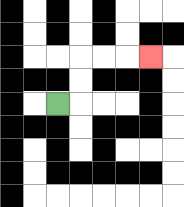{'start': '[2, 4]', 'end': '[6, 2]', 'path_directions': 'R,U,U,R,R,R', 'path_coordinates': '[[2, 4], [3, 4], [3, 3], [3, 2], [4, 2], [5, 2], [6, 2]]'}